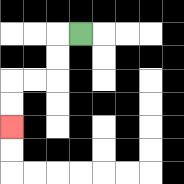{'start': '[3, 1]', 'end': '[0, 5]', 'path_directions': 'L,D,D,L,L,D,D', 'path_coordinates': '[[3, 1], [2, 1], [2, 2], [2, 3], [1, 3], [0, 3], [0, 4], [0, 5]]'}